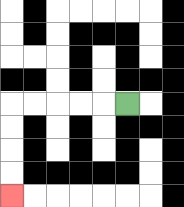{'start': '[5, 4]', 'end': '[0, 8]', 'path_directions': 'L,L,L,L,L,D,D,D,D', 'path_coordinates': '[[5, 4], [4, 4], [3, 4], [2, 4], [1, 4], [0, 4], [0, 5], [0, 6], [0, 7], [0, 8]]'}